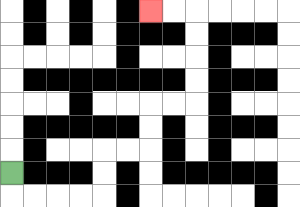{'start': '[0, 7]', 'end': '[6, 0]', 'path_directions': 'D,R,R,R,R,U,U,R,R,U,U,R,R,U,U,U,U,L,L', 'path_coordinates': '[[0, 7], [0, 8], [1, 8], [2, 8], [3, 8], [4, 8], [4, 7], [4, 6], [5, 6], [6, 6], [6, 5], [6, 4], [7, 4], [8, 4], [8, 3], [8, 2], [8, 1], [8, 0], [7, 0], [6, 0]]'}